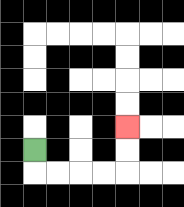{'start': '[1, 6]', 'end': '[5, 5]', 'path_directions': 'D,R,R,R,R,U,U', 'path_coordinates': '[[1, 6], [1, 7], [2, 7], [3, 7], [4, 7], [5, 7], [5, 6], [5, 5]]'}